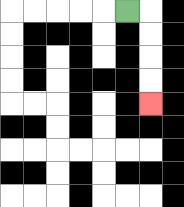{'start': '[5, 0]', 'end': '[6, 4]', 'path_directions': 'R,D,D,D,D', 'path_coordinates': '[[5, 0], [6, 0], [6, 1], [6, 2], [6, 3], [6, 4]]'}